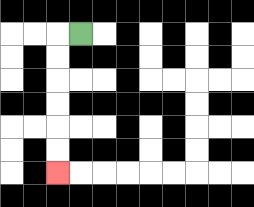{'start': '[3, 1]', 'end': '[2, 7]', 'path_directions': 'L,D,D,D,D,D,D', 'path_coordinates': '[[3, 1], [2, 1], [2, 2], [2, 3], [2, 4], [2, 5], [2, 6], [2, 7]]'}